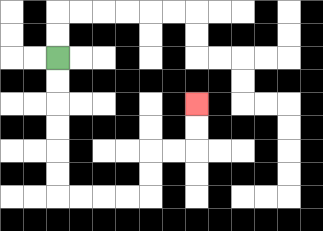{'start': '[2, 2]', 'end': '[8, 4]', 'path_directions': 'D,D,D,D,D,D,R,R,R,R,U,U,R,R,U,U', 'path_coordinates': '[[2, 2], [2, 3], [2, 4], [2, 5], [2, 6], [2, 7], [2, 8], [3, 8], [4, 8], [5, 8], [6, 8], [6, 7], [6, 6], [7, 6], [8, 6], [8, 5], [8, 4]]'}